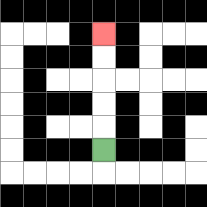{'start': '[4, 6]', 'end': '[4, 1]', 'path_directions': 'U,U,U,U,U', 'path_coordinates': '[[4, 6], [4, 5], [4, 4], [4, 3], [4, 2], [4, 1]]'}